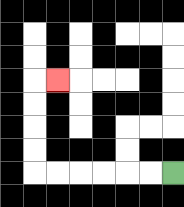{'start': '[7, 7]', 'end': '[2, 3]', 'path_directions': 'L,L,L,L,L,L,U,U,U,U,R', 'path_coordinates': '[[7, 7], [6, 7], [5, 7], [4, 7], [3, 7], [2, 7], [1, 7], [1, 6], [1, 5], [1, 4], [1, 3], [2, 3]]'}